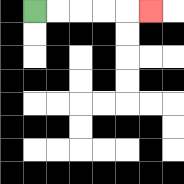{'start': '[1, 0]', 'end': '[6, 0]', 'path_directions': 'R,R,R,R,R', 'path_coordinates': '[[1, 0], [2, 0], [3, 0], [4, 0], [5, 0], [6, 0]]'}